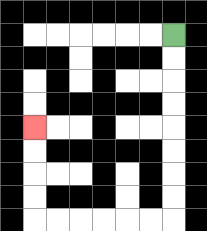{'start': '[7, 1]', 'end': '[1, 5]', 'path_directions': 'D,D,D,D,D,D,D,D,L,L,L,L,L,L,U,U,U,U', 'path_coordinates': '[[7, 1], [7, 2], [7, 3], [7, 4], [7, 5], [7, 6], [7, 7], [7, 8], [7, 9], [6, 9], [5, 9], [4, 9], [3, 9], [2, 9], [1, 9], [1, 8], [1, 7], [1, 6], [1, 5]]'}